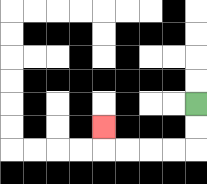{'start': '[8, 4]', 'end': '[4, 5]', 'path_directions': 'D,D,L,L,L,L,U', 'path_coordinates': '[[8, 4], [8, 5], [8, 6], [7, 6], [6, 6], [5, 6], [4, 6], [4, 5]]'}